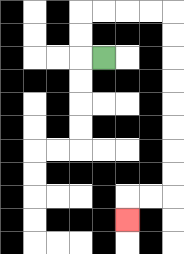{'start': '[4, 2]', 'end': '[5, 9]', 'path_directions': 'L,U,U,R,R,R,R,D,D,D,D,D,D,D,D,L,L,D', 'path_coordinates': '[[4, 2], [3, 2], [3, 1], [3, 0], [4, 0], [5, 0], [6, 0], [7, 0], [7, 1], [7, 2], [7, 3], [7, 4], [7, 5], [7, 6], [7, 7], [7, 8], [6, 8], [5, 8], [5, 9]]'}